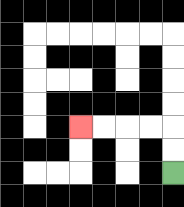{'start': '[7, 7]', 'end': '[3, 5]', 'path_directions': 'U,U,L,L,L,L', 'path_coordinates': '[[7, 7], [7, 6], [7, 5], [6, 5], [5, 5], [4, 5], [3, 5]]'}